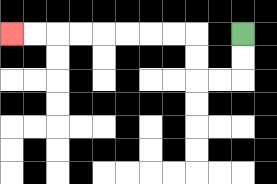{'start': '[10, 1]', 'end': '[0, 1]', 'path_directions': 'D,D,L,L,U,U,L,L,L,L,L,L,L,L', 'path_coordinates': '[[10, 1], [10, 2], [10, 3], [9, 3], [8, 3], [8, 2], [8, 1], [7, 1], [6, 1], [5, 1], [4, 1], [3, 1], [2, 1], [1, 1], [0, 1]]'}